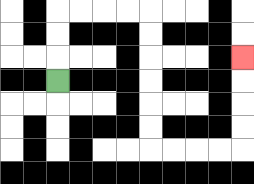{'start': '[2, 3]', 'end': '[10, 2]', 'path_directions': 'U,U,U,R,R,R,R,D,D,D,D,D,D,R,R,R,R,U,U,U,U', 'path_coordinates': '[[2, 3], [2, 2], [2, 1], [2, 0], [3, 0], [4, 0], [5, 0], [6, 0], [6, 1], [6, 2], [6, 3], [6, 4], [6, 5], [6, 6], [7, 6], [8, 6], [9, 6], [10, 6], [10, 5], [10, 4], [10, 3], [10, 2]]'}